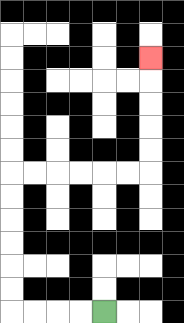{'start': '[4, 13]', 'end': '[6, 2]', 'path_directions': 'L,L,L,L,U,U,U,U,U,U,R,R,R,R,R,R,U,U,U,U,U', 'path_coordinates': '[[4, 13], [3, 13], [2, 13], [1, 13], [0, 13], [0, 12], [0, 11], [0, 10], [0, 9], [0, 8], [0, 7], [1, 7], [2, 7], [3, 7], [4, 7], [5, 7], [6, 7], [6, 6], [6, 5], [6, 4], [6, 3], [6, 2]]'}